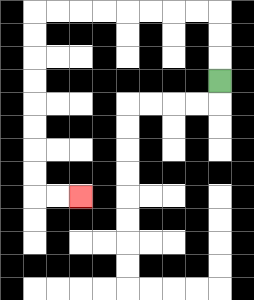{'start': '[9, 3]', 'end': '[3, 8]', 'path_directions': 'U,U,U,L,L,L,L,L,L,L,L,D,D,D,D,D,D,D,D,R,R', 'path_coordinates': '[[9, 3], [9, 2], [9, 1], [9, 0], [8, 0], [7, 0], [6, 0], [5, 0], [4, 0], [3, 0], [2, 0], [1, 0], [1, 1], [1, 2], [1, 3], [1, 4], [1, 5], [1, 6], [1, 7], [1, 8], [2, 8], [3, 8]]'}